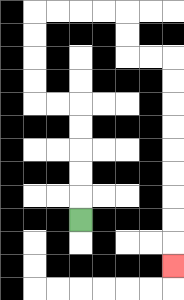{'start': '[3, 9]', 'end': '[7, 11]', 'path_directions': 'U,U,U,U,U,L,L,U,U,U,U,R,R,R,R,D,D,R,R,D,D,D,D,D,D,D,D,D', 'path_coordinates': '[[3, 9], [3, 8], [3, 7], [3, 6], [3, 5], [3, 4], [2, 4], [1, 4], [1, 3], [1, 2], [1, 1], [1, 0], [2, 0], [3, 0], [4, 0], [5, 0], [5, 1], [5, 2], [6, 2], [7, 2], [7, 3], [7, 4], [7, 5], [7, 6], [7, 7], [7, 8], [7, 9], [7, 10], [7, 11]]'}